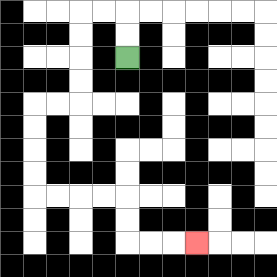{'start': '[5, 2]', 'end': '[8, 10]', 'path_directions': 'U,U,L,L,D,D,D,D,L,L,D,D,D,D,R,R,R,R,D,D,R,R,R', 'path_coordinates': '[[5, 2], [5, 1], [5, 0], [4, 0], [3, 0], [3, 1], [3, 2], [3, 3], [3, 4], [2, 4], [1, 4], [1, 5], [1, 6], [1, 7], [1, 8], [2, 8], [3, 8], [4, 8], [5, 8], [5, 9], [5, 10], [6, 10], [7, 10], [8, 10]]'}